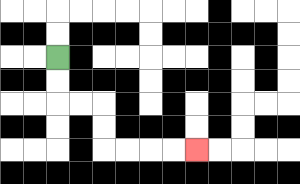{'start': '[2, 2]', 'end': '[8, 6]', 'path_directions': 'D,D,R,R,D,D,R,R,R,R', 'path_coordinates': '[[2, 2], [2, 3], [2, 4], [3, 4], [4, 4], [4, 5], [4, 6], [5, 6], [6, 6], [7, 6], [8, 6]]'}